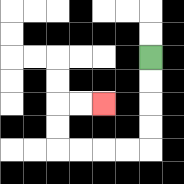{'start': '[6, 2]', 'end': '[4, 4]', 'path_directions': 'D,D,D,D,L,L,L,L,U,U,R,R', 'path_coordinates': '[[6, 2], [6, 3], [6, 4], [6, 5], [6, 6], [5, 6], [4, 6], [3, 6], [2, 6], [2, 5], [2, 4], [3, 4], [4, 4]]'}